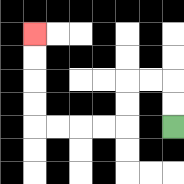{'start': '[7, 5]', 'end': '[1, 1]', 'path_directions': 'U,U,L,L,D,D,L,L,L,L,U,U,U,U', 'path_coordinates': '[[7, 5], [7, 4], [7, 3], [6, 3], [5, 3], [5, 4], [5, 5], [4, 5], [3, 5], [2, 5], [1, 5], [1, 4], [1, 3], [1, 2], [1, 1]]'}